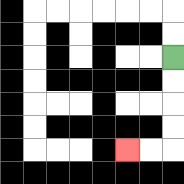{'start': '[7, 2]', 'end': '[5, 6]', 'path_directions': 'D,D,D,D,L,L', 'path_coordinates': '[[7, 2], [7, 3], [7, 4], [7, 5], [7, 6], [6, 6], [5, 6]]'}